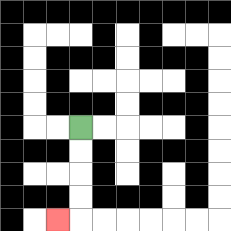{'start': '[3, 5]', 'end': '[2, 9]', 'path_directions': 'D,D,D,D,L', 'path_coordinates': '[[3, 5], [3, 6], [3, 7], [3, 8], [3, 9], [2, 9]]'}